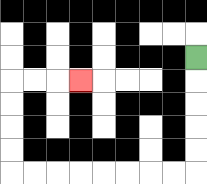{'start': '[8, 2]', 'end': '[3, 3]', 'path_directions': 'D,D,D,D,D,L,L,L,L,L,L,L,L,U,U,U,U,R,R,R', 'path_coordinates': '[[8, 2], [8, 3], [8, 4], [8, 5], [8, 6], [8, 7], [7, 7], [6, 7], [5, 7], [4, 7], [3, 7], [2, 7], [1, 7], [0, 7], [0, 6], [0, 5], [0, 4], [0, 3], [1, 3], [2, 3], [3, 3]]'}